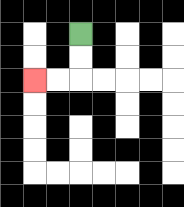{'start': '[3, 1]', 'end': '[1, 3]', 'path_directions': 'D,D,L,L', 'path_coordinates': '[[3, 1], [3, 2], [3, 3], [2, 3], [1, 3]]'}